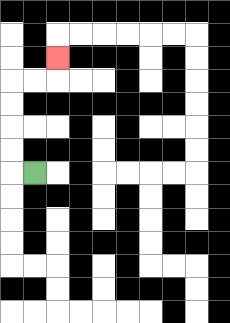{'start': '[1, 7]', 'end': '[2, 2]', 'path_directions': 'L,U,U,U,U,R,R,U', 'path_coordinates': '[[1, 7], [0, 7], [0, 6], [0, 5], [0, 4], [0, 3], [1, 3], [2, 3], [2, 2]]'}